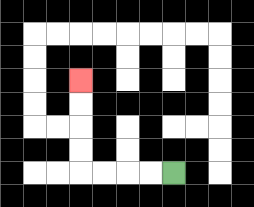{'start': '[7, 7]', 'end': '[3, 3]', 'path_directions': 'L,L,L,L,U,U,U,U', 'path_coordinates': '[[7, 7], [6, 7], [5, 7], [4, 7], [3, 7], [3, 6], [3, 5], [3, 4], [3, 3]]'}